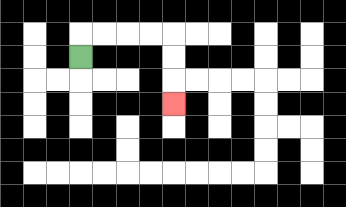{'start': '[3, 2]', 'end': '[7, 4]', 'path_directions': 'U,R,R,R,R,D,D,D', 'path_coordinates': '[[3, 2], [3, 1], [4, 1], [5, 1], [6, 1], [7, 1], [7, 2], [7, 3], [7, 4]]'}